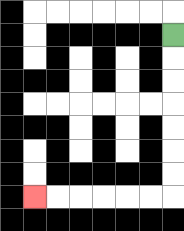{'start': '[7, 1]', 'end': '[1, 8]', 'path_directions': 'D,D,D,D,D,D,D,L,L,L,L,L,L', 'path_coordinates': '[[7, 1], [7, 2], [7, 3], [7, 4], [7, 5], [7, 6], [7, 7], [7, 8], [6, 8], [5, 8], [4, 8], [3, 8], [2, 8], [1, 8]]'}